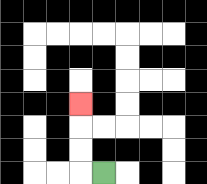{'start': '[4, 7]', 'end': '[3, 4]', 'path_directions': 'L,U,U,U', 'path_coordinates': '[[4, 7], [3, 7], [3, 6], [3, 5], [3, 4]]'}